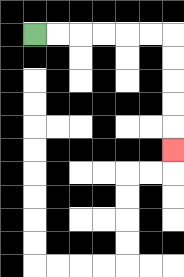{'start': '[1, 1]', 'end': '[7, 6]', 'path_directions': 'R,R,R,R,R,R,D,D,D,D,D', 'path_coordinates': '[[1, 1], [2, 1], [3, 1], [4, 1], [5, 1], [6, 1], [7, 1], [7, 2], [7, 3], [7, 4], [7, 5], [7, 6]]'}